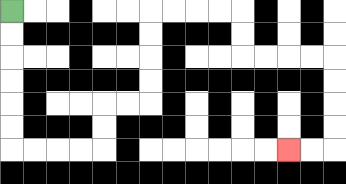{'start': '[0, 0]', 'end': '[12, 6]', 'path_directions': 'D,D,D,D,D,D,R,R,R,R,U,U,R,R,U,U,U,U,R,R,R,R,D,D,R,R,R,R,D,D,D,D,L,L', 'path_coordinates': '[[0, 0], [0, 1], [0, 2], [0, 3], [0, 4], [0, 5], [0, 6], [1, 6], [2, 6], [3, 6], [4, 6], [4, 5], [4, 4], [5, 4], [6, 4], [6, 3], [6, 2], [6, 1], [6, 0], [7, 0], [8, 0], [9, 0], [10, 0], [10, 1], [10, 2], [11, 2], [12, 2], [13, 2], [14, 2], [14, 3], [14, 4], [14, 5], [14, 6], [13, 6], [12, 6]]'}